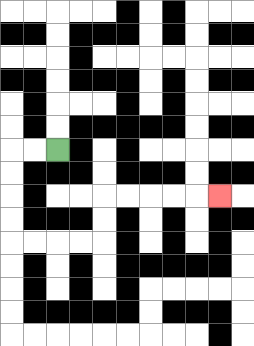{'start': '[2, 6]', 'end': '[9, 8]', 'path_directions': 'L,L,D,D,D,D,R,R,R,R,U,U,R,R,R,R,R', 'path_coordinates': '[[2, 6], [1, 6], [0, 6], [0, 7], [0, 8], [0, 9], [0, 10], [1, 10], [2, 10], [3, 10], [4, 10], [4, 9], [4, 8], [5, 8], [6, 8], [7, 8], [8, 8], [9, 8]]'}